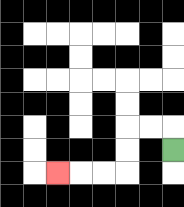{'start': '[7, 6]', 'end': '[2, 7]', 'path_directions': 'U,L,L,D,D,L,L,L', 'path_coordinates': '[[7, 6], [7, 5], [6, 5], [5, 5], [5, 6], [5, 7], [4, 7], [3, 7], [2, 7]]'}